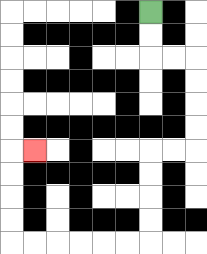{'start': '[6, 0]', 'end': '[1, 6]', 'path_directions': 'D,D,R,R,D,D,D,D,L,L,D,D,D,D,L,L,L,L,L,L,U,U,U,U,R', 'path_coordinates': '[[6, 0], [6, 1], [6, 2], [7, 2], [8, 2], [8, 3], [8, 4], [8, 5], [8, 6], [7, 6], [6, 6], [6, 7], [6, 8], [6, 9], [6, 10], [5, 10], [4, 10], [3, 10], [2, 10], [1, 10], [0, 10], [0, 9], [0, 8], [0, 7], [0, 6], [1, 6]]'}